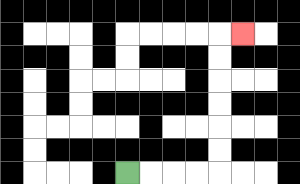{'start': '[5, 7]', 'end': '[10, 1]', 'path_directions': 'R,R,R,R,U,U,U,U,U,U,R', 'path_coordinates': '[[5, 7], [6, 7], [7, 7], [8, 7], [9, 7], [9, 6], [9, 5], [9, 4], [9, 3], [9, 2], [9, 1], [10, 1]]'}